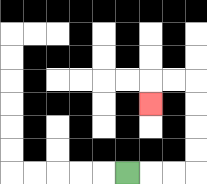{'start': '[5, 7]', 'end': '[6, 4]', 'path_directions': 'R,R,R,U,U,U,U,L,L,D', 'path_coordinates': '[[5, 7], [6, 7], [7, 7], [8, 7], [8, 6], [8, 5], [8, 4], [8, 3], [7, 3], [6, 3], [6, 4]]'}